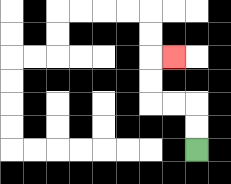{'start': '[8, 6]', 'end': '[7, 2]', 'path_directions': 'U,U,L,L,U,U,R', 'path_coordinates': '[[8, 6], [8, 5], [8, 4], [7, 4], [6, 4], [6, 3], [6, 2], [7, 2]]'}